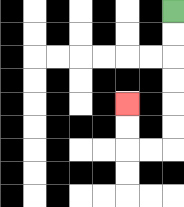{'start': '[7, 0]', 'end': '[5, 4]', 'path_directions': 'D,D,D,D,D,D,L,L,U,U', 'path_coordinates': '[[7, 0], [7, 1], [7, 2], [7, 3], [7, 4], [7, 5], [7, 6], [6, 6], [5, 6], [5, 5], [5, 4]]'}